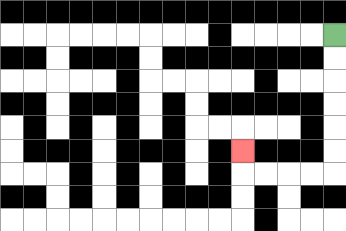{'start': '[14, 1]', 'end': '[10, 6]', 'path_directions': 'D,D,D,D,D,D,L,L,L,L,U', 'path_coordinates': '[[14, 1], [14, 2], [14, 3], [14, 4], [14, 5], [14, 6], [14, 7], [13, 7], [12, 7], [11, 7], [10, 7], [10, 6]]'}